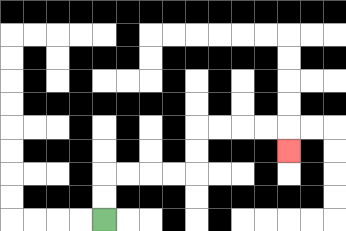{'start': '[4, 9]', 'end': '[12, 6]', 'path_directions': 'U,U,R,R,R,R,U,U,R,R,R,R,D', 'path_coordinates': '[[4, 9], [4, 8], [4, 7], [5, 7], [6, 7], [7, 7], [8, 7], [8, 6], [8, 5], [9, 5], [10, 5], [11, 5], [12, 5], [12, 6]]'}